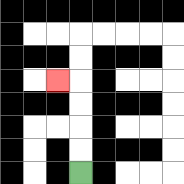{'start': '[3, 7]', 'end': '[2, 3]', 'path_directions': 'U,U,U,U,L', 'path_coordinates': '[[3, 7], [3, 6], [3, 5], [3, 4], [3, 3], [2, 3]]'}